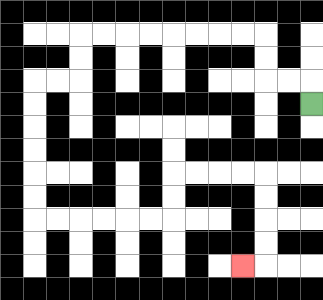{'start': '[13, 4]', 'end': '[10, 11]', 'path_directions': 'U,L,L,U,U,L,L,L,L,L,L,L,L,D,D,L,L,D,D,D,D,D,D,R,R,R,R,R,R,U,U,R,R,R,R,D,D,D,D,L', 'path_coordinates': '[[13, 4], [13, 3], [12, 3], [11, 3], [11, 2], [11, 1], [10, 1], [9, 1], [8, 1], [7, 1], [6, 1], [5, 1], [4, 1], [3, 1], [3, 2], [3, 3], [2, 3], [1, 3], [1, 4], [1, 5], [1, 6], [1, 7], [1, 8], [1, 9], [2, 9], [3, 9], [4, 9], [5, 9], [6, 9], [7, 9], [7, 8], [7, 7], [8, 7], [9, 7], [10, 7], [11, 7], [11, 8], [11, 9], [11, 10], [11, 11], [10, 11]]'}